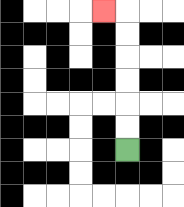{'start': '[5, 6]', 'end': '[4, 0]', 'path_directions': 'U,U,U,U,U,U,L', 'path_coordinates': '[[5, 6], [5, 5], [5, 4], [5, 3], [5, 2], [5, 1], [5, 0], [4, 0]]'}